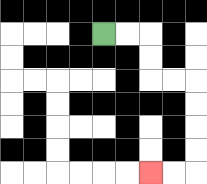{'start': '[4, 1]', 'end': '[6, 7]', 'path_directions': 'R,R,D,D,R,R,D,D,D,D,L,L', 'path_coordinates': '[[4, 1], [5, 1], [6, 1], [6, 2], [6, 3], [7, 3], [8, 3], [8, 4], [8, 5], [8, 6], [8, 7], [7, 7], [6, 7]]'}